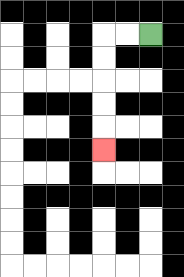{'start': '[6, 1]', 'end': '[4, 6]', 'path_directions': 'L,L,D,D,D,D,D', 'path_coordinates': '[[6, 1], [5, 1], [4, 1], [4, 2], [4, 3], [4, 4], [4, 5], [4, 6]]'}